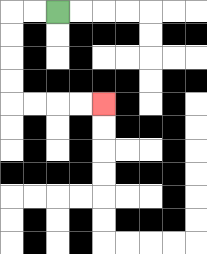{'start': '[2, 0]', 'end': '[4, 4]', 'path_directions': 'L,L,D,D,D,D,R,R,R,R', 'path_coordinates': '[[2, 0], [1, 0], [0, 0], [0, 1], [0, 2], [0, 3], [0, 4], [1, 4], [2, 4], [3, 4], [4, 4]]'}